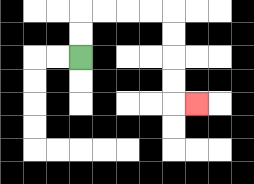{'start': '[3, 2]', 'end': '[8, 4]', 'path_directions': 'U,U,R,R,R,R,D,D,D,D,R', 'path_coordinates': '[[3, 2], [3, 1], [3, 0], [4, 0], [5, 0], [6, 0], [7, 0], [7, 1], [7, 2], [7, 3], [7, 4], [8, 4]]'}